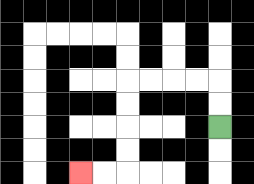{'start': '[9, 5]', 'end': '[3, 7]', 'path_directions': 'U,U,L,L,L,L,D,D,D,D,L,L', 'path_coordinates': '[[9, 5], [9, 4], [9, 3], [8, 3], [7, 3], [6, 3], [5, 3], [5, 4], [5, 5], [5, 6], [5, 7], [4, 7], [3, 7]]'}